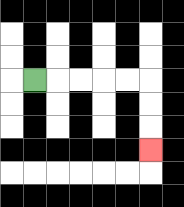{'start': '[1, 3]', 'end': '[6, 6]', 'path_directions': 'R,R,R,R,R,D,D,D', 'path_coordinates': '[[1, 3], [2, 3], [3, 3], [4, 3], [5, 3], [6, 3], [6, 4], [6, 5], [6, 6]]'}